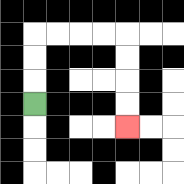{'start': '[1, 4]', 'end': '[5, 5]', 'path_directions': 'U,U,U,R,R,R,R,D,D,D,D', 'path_coordinates': '[[1, 4], [1, 3], [1, 2], [1, 1], [2, 1], [3, 1], [4, 1], [5, 1], [5, 2], [5, 3], [5, 4], [5, 5]]'}